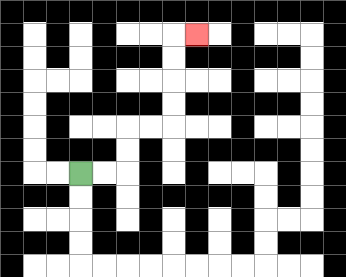{'start': '[3, 7]', 'end': '[8, 1]', 'path_directions': 'R,R,U,U,R,R,U,U,U,U,R', 'path_coordinates': '[[3, 7], [4, 7], [5, 7], [5, 6], [5, 5], [6, 5], [7, 5], [7, 4], [7, 3], [7, 2], [7, 1], [8, 1]]'}